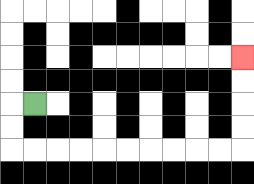{'start': '[1, 4]', 'end': '[10, 2]', 'path_directions': 'L,D,D,R,R,R,R,R,R,R,R,R,R,U,U,U,U', 'path_coordinates': '[[1, 4], [0, 4], [0, 5], [0, 6], [1, 6], [2, 6], [3, 6], [4, 6], [5, 6], [6, 6], [7, 6], [8, 6], [9, 6], [10, 6], [10, 5], [10, 4], [10, 3], [10, 2]]'}